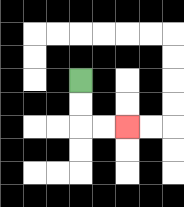{'start': '[3, 3]', 'end': '[5, 5]', 'path_directions': 'D,D,R,R', 'path_coordinates': '[[3, 3], [3, 4], [3, 5], [4, 5], [5, 5]]'}